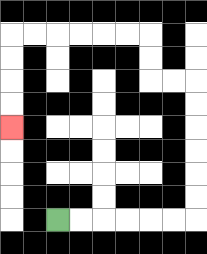{'start': '[2, 9]', 'end': '[0, 5]', 'path_directions': 'R,R,R,R,R,R,U,U,U,U,U,U,L,L,U,U,L,L,L,L,L,L,D,D,D,D', 'path_coordinates': '[[2, 9], [3, 9], [4, 9], [5, 9], [6, 9], [7, 9], [8, 9], [8, 8], [8, 7], [8, 6], [8, 5], [8, 4], [8, 3], [7, 3], [6, 3], [6, 2], [6, 1], [5, 1], [4, 1], [3, 1], [2, 1], [1, 1], [0, 1], [0, 2], [0, 3], [0, 4], [0, 5]]'}